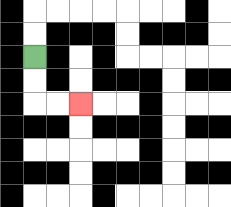{'start': '[1, 2]', 'end': '[3, 4]', 'path_directions': 'D,D,R,R', 'path_coordinates': '[[1, 2], [1, 3], [1, 4], [2, 4], [3, 4]]'}